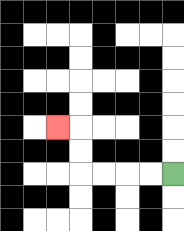{'start': '[7, 7]', 'end': '[2, 5]', 'path_directions': 'L,L,L,L,U,U,L', 'path_coordinates': '[[7, 7], [6, 7], [5, 7], [4, 7], [3, 7], [3, 6], [3, 5], [2, 5]]'}